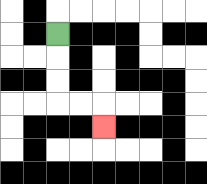{'start': '[2, 1]', 'end': '[4, 5]', 'path_directions': 'D,D,D,R,R,D', 'path_coordinates': '[[2, 1], [2, 2], [2, 3], [2, 4], [3, 4], [4, 4], [4, 5]]'}